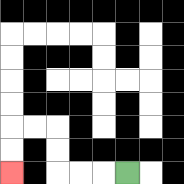{'start': '[5, 7]', 'end': '[0, 7]', 'path_directions': 'L,L,L,U,U,L,L,D,D', 'path_coordinates': '[[5, 7], [4, 7], [3, 7], [2, 7], [2, 6], [2, 5], [1, 5], [0, 5], [0, 6], [0, 7]]'}